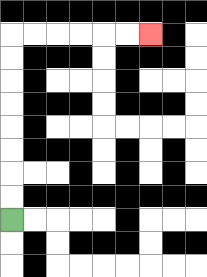{'start': '[0, 9]', 'end': '[6, 1]', 'path_directions': 'U,U,U,U,U,U,U,U,R,R,R,R,R,R', 'path_coordinates': '[[0, 9], [0, 8], [0, 7], [0, 6], [0, 5], [0, 4], [0, 3], [0, 2], [0, 1], [1, 1], [2, 1], [3, 1], [4, 1], [5, 1], [6, 1]]'}